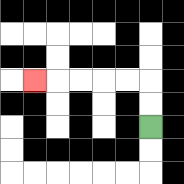{'start': '[6, 5]', 'end': '[1, 3]', 'path_directions': 'U,U,L,L,L,L,L', 'path_coordinates': '[[6, 5], [6, 4], [6, 3], [5, 3], [4, 3], [3, 3], [2, 3], [1, 3]]'}